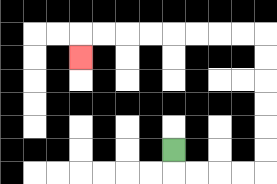{'start': '[7, 6]', 'end': '[3, 2]', 'path_directions': 'D,R,R,R,R,U,U,U,U,U,U,L,L,L,L,L,L,L,L,D', 'path_coordinates': '[[7, 6], [7, 7], [8, 7], [9, 7], [10, 7], [11, 7], [11, 6], [11, 5], [11, 4], [11, 3], [11, 2], [11, 1], [10, 1], [9, 1], [8, 1], [7, 1], [6, 1], [5, 1], [4, 1], [3, 1], [3, 2]]'}